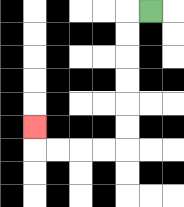{'start': '[6, 0]', 'end': '[1, 5]', 'path_directions': 'L,D,D,D,D,D,D,L,L,L,L,U', 'path_coordinates': '[[6, 0], [5, 0], [5, 1], [5, 2], [5, 3], [5, 4], [5, 5], [5, 6], [4, 6], [3, 6], [2, 6], [1, 6], [1, 5]]'}